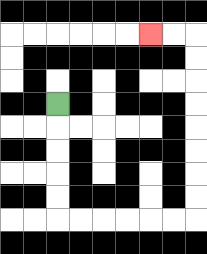{'start': '[2, 4]', 'end': '[6, 1]', 'path_directions': 'D,D,D,D,D,R,R,R,R,R,R,U,U,U,U,U,U,U,U,L,L', 'path_coordinates': '[[2, 4], [2, 5], [2, 6], [2, 7], [2, 8], [2, 9], [3, 9], [4, 9], [5, 9], [6, 9], [7, 9], [8, 9], [8, 8], [8, 7], [8, 6], [8, 5], [8, 4], [8, 3], [8, 2], [8, 1], [7, 1], [6, 1]]'}